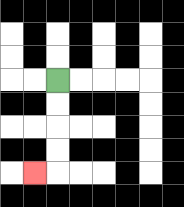{'start': '[2, 3]', 'end': '[1, 7]', 'path_directions': 'D,D,D,D,L', 'path_coordinates': '[[2, 3], [2, 4], [2, 5], [2, 6], [2, 7], [1, 7]]'}